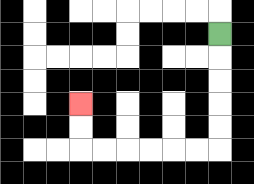{'start': '[9, 1]', 'end': '[3, 4]', 'path_directions': 'D,D,D,D,D,L,L,L,L,L,L,U,U', 'path_coordinates': '[[9, 1], [9, 2], [9, 3], [9, 4], [9, 5], [9, 6], [8, 6], [7, 6], [6, 6], [5, 6], [4, 6], [3, 6], [3, 5], [3, 4]]'}